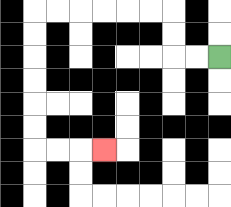{'start': '[9, 2]', 'end': '[4, 6]', 'path_directions': 'L,L,U,U,L,L,L,L,L,L,D,D,D,D,D,D,R,R,R', 'path_coordinates': '[[9, 2], [8, 2], [7, 2], [7, 1], [7, 0], [6, 0], [5, 0], [4, 0], [3, 0], [2, 0], [1, 0], [1, 1], [1, 2], [1, 3], [1, 4], [1, 5], [1, 6], [2, 6], [3, 6], [4, 6]]'}